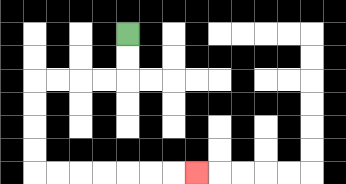{'start': '[5, 1]', 'end': '[8, 7]', 'path_directions': 'D,D,L,L,L,L,D,D,D,D,R,R,R,R,R,R,R', 'path_coordinates': '[[5, 1], [5, 2], [5, 3], [4, 3], [3, 3], [2, 3], [1, 3], [1, 4], [1, 5], [1, 6], [1, 7], [2, 7], [3, 7], [4, 7], [5, 7], [6, 7], [7, 7], [8, 7]]'}